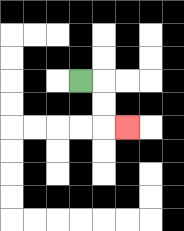{'start': '[3, 3]', 'end': '[5, 5]', 'path_directions': 'R,D,D,R', 'path_coordinates': '[[3, 3], [4, 3], [4, 4], [4, 5], [5, 5]]'}